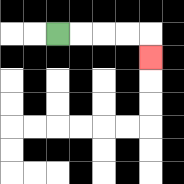{'start': '[2, 1]', 'end': '[6, 2]', 'path_directions': 'R,R,R,R,D', 'path_coordinates': '[[2, 1], [3, 1], [4, 1], [5, 1], [6, 1], [6, 2]]'}